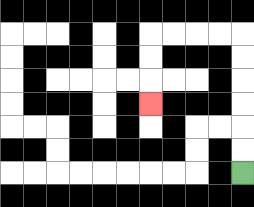{'start': '[10, 7]', 'end': '[6, 4]', 'path_directions': 'U,U,U,U,U,U,L,L,L,L,D,D,D', 'path_coordinates': '[[10, 7], [10, 6], [10, 5], [10, 4], [10, 3], [10, 2], [10, 1], [9, 1], [8, 1], [7, 1], [6, 1], [6, 2], [6, 3], [6, 4]]'}